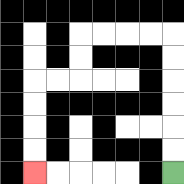{'start': '[7, 7]', 'end': '[1, 7]', 'path_directions': 'U,U,U,U,U,U,L,L,L,L,D,D,L,L,D,D,D,D', 'path_coordinates': '[[7, 7], [7, 6], [7, 5], [7, 4], [7, 3], [7, 2], [7, 1], [6, 1], [5, 1], [4, 1], [3, 1], [3, 2], [3, 3], [2, 3], [1, 3], [1, 4], [1, 5], [1, 6], [1, 7]]'}